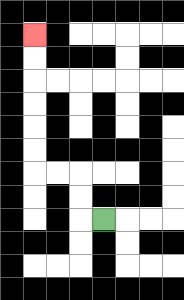{'start': '[4, 9]', 'end': '[1, 1]', 'path_directions': 'L,U,U,L,L,U,U,U,U,U,U', 'path_coordinates': '[[4, 9], [3, 9], [3, 8], [3, 7], [2, 7], [1, 7], [1, 6], [1, 5], [1, 4], [1, 3], [1, 2], [1, 1]]'}